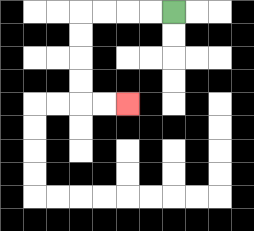{'start': '[7, 0]', 'end': '[5, 4]', 'path_directions': 'L,L,L,L,D,D,D,D,R,R', 'path_coordinates': '[[7, 0], [6, 0], [5, 0], [4, 0], [3, 0], [3, 1], [3, 2], [3, 3], [3, 4], [4, 4], [5, 4]]'}